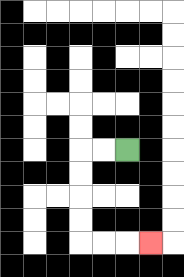{'start': '[5, 6]', 'end': '[6, 10]', 'path_directions': 'L,L,D,D,D,D,R,R,R', 'path_coordinates': '[[5, 6], [4, 6], [3, 6], [3, 7], [3, 8], [3, 9], [3, 10], [4, 10], [5, 10], [6, 10]]'}